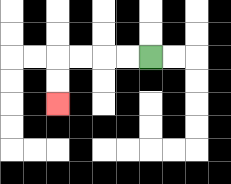{'start': '[6, 2]', 'end': '[2, 4]', 'path_directions': 'L,L,L,L,D,D', 'path_coordinates': '[[6, 2], [5, 2], [4, 2], [3, 2], [2, 2], [2, 3], [2, 4]]'}